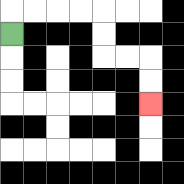{'start': '[0, 1]', 'end': '[6, 4]', 'path_directions': 'U,R,R,R,R,D,D,R,R,D,D', 'path_coordinates': '[[0, 1], [0, 0], [1, 0], [2, 0], [3, 0], [4, 0], [4, 1], [4, 2], [5, 2], [6, 2], [6, 3], [6, 4]]'}